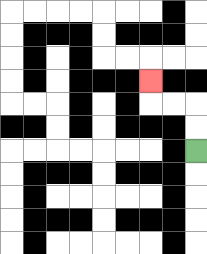{'start': '[8, 6]', 'end': '[6, 3]', 'path_directions': 'U,U,L,L,U', 'path_coordinates': '[[8, 6], [8, 5], [8, 4], [7, 4], [6, 4], [6, 3]]'}